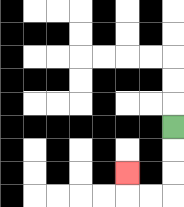{'start': '[7, 5]', 'end': '[5, 7]', 'path_directions': 'D,D,D,L,L,U', 'path_coordinates': '[[7, 5], [7, 6], [7, 7], [7, 8], [6, 8], [5, 8], [5, 7]]'}